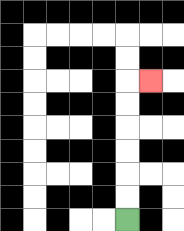{'start': '[5, 9]', 'end': '[6, 3]', 'path_directions': 'U,U,U,U,U,U,R', 'path_coordinates': '[[5, 9], [5, 8], [5, 7], [5, 6], [5, 5], [5, 4], [5, 3], [6, 3]]'}